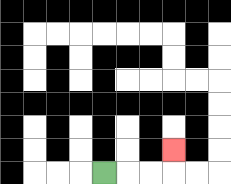{'start': '[4, 7]', 'end': '[7, 6]', 'path_directions': 'R,R,R,U', 'path_coordinates': '[[4, 7], [5, 7], [6, 7], [7, 7], [7, 6]]'}